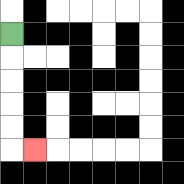{'start': '[0, 1]', 'end': '[1, 6]', 'path_directions': 'D,D,D,D,D,R', 'path_coordinates': '[[0, 1], [0, 2], [0, 3], [0, 4], [0, 5], [0, 6], [1, 6]]'}